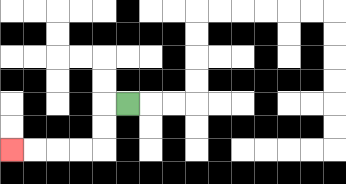{'start': '[5, 4]', 'end': '[0, 6]', 'path_directions': 'L,D,D,L,L,L,L', 'path_coordinates': '[[5, 4], [4, 4], [4, 5], [4, 6], [3, 6], [2, 6], [1, 6], [0, 6]]'}